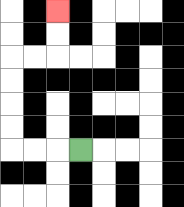{'start': '[3, 6]', 'end': '[2, 0]', 'path_directions': 'L,L,L,U,U,U,U,R,R,U,U', 'path_coordinates': '[[3, 6], [2, 6], [1, 6], [0, 6], [0, 5], [0, 4], [0, 3], [0, 2], [1, 2], [2, 2], [2, 1], [2, 0]]'}